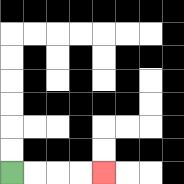{'start': '[0, 7]', 'end': '[4, 7]', 'path_directions': 'R,R,R,R', 'path_coordinates': '[[0, 7], [1, 7], [2, 7], [3, 7], [4, 7]]'}